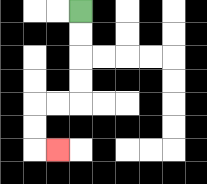{'start': '[3, 0]', 'end': '[2, 6]', 'path_directions': 'D,D,D,D,L,L,D,D,R', 'path_coordinates': '[[3, 0], [3, 1], [3, 2], [3, 3], [3, 4], [2, 4], [1, 4], [1, 5], [1, 6], [2, 6]]'}